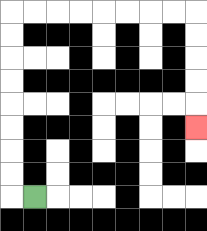{'start': '[1, 8]', 'end': '[8, 5]', 'path_directions': 'L,U,U,U,U,U,U,U,U,R,R,R,R,R,R,R,R,D,D,D,D,D', 'path_coordinates': '[[1, 8], [0, 8], [0, 7], [0, 6], [0, 5], [0, 4], [0, 3], [0, 2], [0, 1], [0, 0], [1, 0], [2, 0], [3, 0], [4, 0], [5, 0], [6, 0], [7, 0], [8, 0], [8, 1], [8, 2], [8, 3], [8, 4], [8, 5]]'}